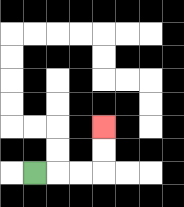{'start': '[1, 7]', 'end': '[4, 5]', 'path_directions': 'R,R,R,U,U', 'path_coordinates': '[[1, 7], [2, 7], [3, 7], [4, 7], [4, 6], [4, 5]]'}